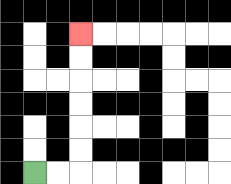{'start': '[1, 7]', 'end': '[3, 1]', 'path_directions': 'R,R,U,U,U,U,U,U', 'path_coordinates': '[[1, 7], [2, 7], [3, 7], [3, 6], [3, 5], [3, 4], [3, 3], [3, 2], [3, 1]]'}